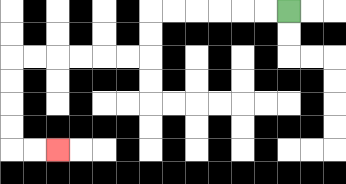{'start': '[12, 0]', 'end': '[2, 6]', 'path_directions': 'L,L,L,L,L,L,D,D,L,L,L,L,L,L,D,D,D,D,R,R', 'path_coordinates': '[[12, 0], [11, 0], [10, 0], [9, 0], [8, 0], [7, 0], [6, 0], [6, 1], [6, 2], [5, 2], [4, 2], [3, 2], [2, 2], [1, 2], [0, 2], [0, 3], [0, 4], [0, 5], [0, 6], [1, 6], [2, 6]]'}